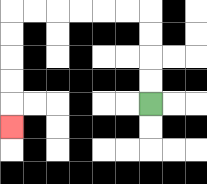{'start': '[6, 4]', 'end': '[0, 5]', 'path_directions': 'U,U,U,U,L,L,L,L,L,L,D,D,D,D,D', 'path_coordinates': '[[6, 4], [6, 3], [6, 2], [6, 1], [6, 0], [5, 0], [4, 0], [3, 0], [2, 0], [1, 0], [0, 0], [0, 1], [0, 2], [0, 3], [0, 4], [0, 5]]'}